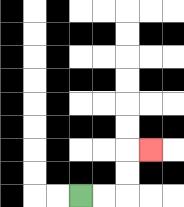{'start': '[3, 8]', 'end': '[6, 6]', 'path_directions': 'R,R,U,U,R', 'path_coordinates': '[[3, 8], [4, 8], [5, 8], [5, 7], [5, 6], [6, 6]]'}